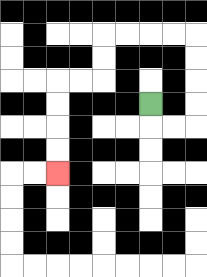{'start': '[6, 4]', 'end': '[2, 7]', 'path_directions': 'D,R,R,U,U,U,U,L,L,L,L,D,D,L,L,D,D,D,D', 'path_coordinates': '[[6, 4], [6, 5], [7, 5], [8, 5], [8, 4], [8, 3], [8, 2], [8, 1], [7, 1], [6, 1], [5, 1], [4, 1], [4, 2], [4, 3], [3, 3], [2, 3], [2, 4], [2, 5], [2, 6], [2, 7]]'}